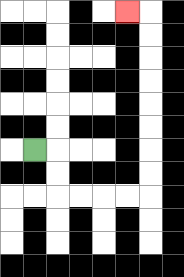{'start': '[1, 6]', 'end': '[5, 0]', 'path_directions': 'R,D,D,R,R,R,R,U,U,U,U,U,U,U,U,L', 'path_coordinates': '[[1, 6], [2, 6], [2, 7], [2, 8], [3, 8], [4, 8], [5, 8], [6, 8], [6, 7], [6, 6], [6, 5], [6, 4], [6, 3], [6, 2], [6, 1], [6, 0], [5, 0]]'}